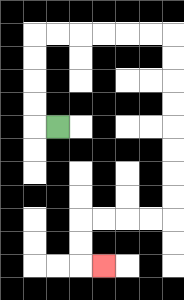{'start': '[2, 5]', 'end': '[4, 11]', 'path_directions': 'L,U,U,U,U,R,R,R,R,R,R,D,D,D,D,D,D,D,D,L,L,L,L,D,D,R', 'path_coordinates': '[[2, 5], [1, 5], [1, 4], [1, 3], [1, 2], [1, 1], [2, 1], [3, 1], [4, 1], [5, 1], [6, 1], [7, 1], [7, 2], [7, 3], [7, 4], [7, 5], [7, 6], [7, 7], [7, 8], [7, 9], [6, 9], [5, 9], [4, 9], [3, 9], [3, 10], [3, 11], [4, 11]]'}